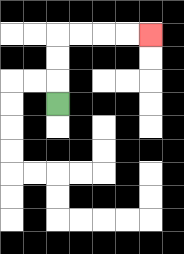{'start': '[2, 4]', 'end': '[6, 1]', 'path_directions': 'U,U,U,R,R,R,R', 'path_coordinates': '[[2, 4], [2, 3], [2, 2], [2, 1], [3, 1], [4, 1], [5, 1], [6, 1]]'}